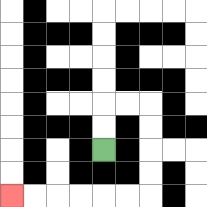{'start': '[4, 6]', 'end': '[0, 8]', 'path_directions': 'U,U,R,R,D,D,D,D,L,L,L,L,L,L', 'path_coordinates': '[[4, 6], [4, 5], [4, 4], [5, 4], [6, 4], [6, 5], [6, 6], [6, 7], [6, 8], [5, 8], [4, 8], [3, 8], [2, 8], [1, 8], [0, 8]]'}